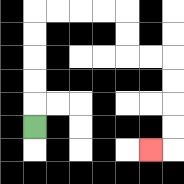{'start': '[1, 5]', 'end': '[6, 6]', 'path_directions': 'U,U,U,U,U,R,R,R,R,D,D,R,R,D,D,D,D,L', 'path_coordinates': '[[1, 5], [1, 4], [1, 3], [1, 2], [1, 1], [1, 0], [2, 0], [3, 0], [4, 0], [5, 0], [5, 1], [5, 2], [6, 2], [7, 2], [7, 3], [7, 4], [7, 5], [7, 6], [6, 6]]'}